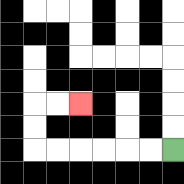{'start': '[7, 6]', 'end': '[3, 4]', 'path_directions': 'L,L,L,L,L,L,U,U,R,R', 'path_coordinates': '[[7, 6], [6, 6], [5, 6], [4, 6], [3, 6], [2, 6], [1, 6], [1, 5], [1, 4], [2, 4], [3, 4]]'}